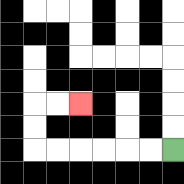{'start': '[7, 6]', 'end': '[3, 4]', 'path_directions': 'L,L,L,L,L,L,U,U,R,R', 'path_coordinates': '[[7, 6], [6, 6], [5, 6], [4, 6], [3, 6], [2, 6], [1, 6], [1, 5], [1, 4], [2, 4], [3, 4]]'}